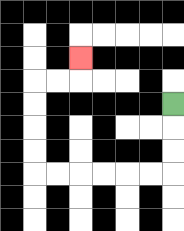{'start': '[7, 4]', 'end': '[3, 2]', 'path_directions': 'D,D,D,L,L,L,L,L,L,U,U,U,U,R,R,U', 'path_coordinates': '[[7, 4], [7, 5], [7, 6], [7, 7], [6, 7], [5, 7], [4, 7], [3, 7], [2, 7], [1, 7], [1, 6], [1, 5], [1, 4], [1, 3], [2, 3], [3, 3], [3, 2]]'}